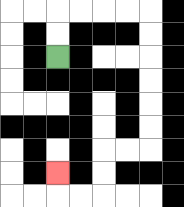{'start': '[2, 2]', 'end': '[2, 7]', 'path_directions': 'U,U,R,R,R,R,D,D,D,D,D,D,L,L,D,D,L,L,U', 'path_coordinates': '[[2, 2], [2, 1], [2, 0], [3, 0], [4, 0], [5, 0], [6, 0], [6, 1], [6, 2], [6, 3], [6, 4], [6, 5], [6, 6], [5, 6], [4, 6], [4, 7], [4, 8], [3, 8], [2, 8], [2, 7]]'}